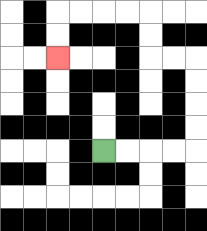{'start': '[4, 6]', 'end': '[2, 2]', 'path_directions': 'R,R,R,R,U,U,U,U,L,L,U,U,L,L,L,L,D,D', 'path_coordinates': '[[4, 6], [5, 6], [6, 6], [7, 6], [8, 6], [8, 5], [8, 4], [8, 3], [8, 2], [7, 2], [6, 2], [6, 1], [6, 0], [5, 0], [4, 0], [3, 0], [2, 0], [2, 1], [2, 2]]'}